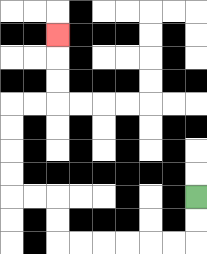{'start': '[8, 8]', 'end': '[2, 1]', 'path_directions': 'D,D,L,L,L,L,L,L,U,U,L,L,U,U,U,U,R,R,U,U,U', 'path_coordinates': '[[8, 8], [8, 9], [8, 10], [7, 10], [6, 10], [5, 10], [4, 10], [3, 10], [2, 10], [2, 9], [2, 8], [1, 8], [0, 8], [0, 7], [0, 6], [0, 5], [0, 4], [1, 4], [2, 4], [2, 3], [2, 2], [2, 1]]'}